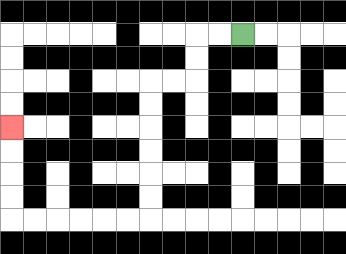{'start': '[10, 1]', 'end': '[0, 5]', 'path_directions': 'L,L,D,D,L,L,D,D,D,D,D,D,L,L,L,L,L,L,U,U,U,U', 'path_coordinates': '[[10, 1], [9, 1], [8, 1], [8, 2], [8, 3], [7, 3], [6, 3], [6, 4], [6, 5], [6, 6], [6, 7], [6, 8], [6, 9], [5, 9], [4, 9], [3, 9], [2, 9], [1, 9], [0, 9], [0, 8], [0, 7], [0, 6], [0, 5]]'}